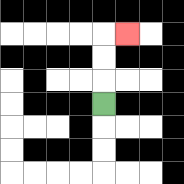{'start': '[4, 4]', 'end': '[5, 1]', 'path_directions': 'U,U,U,R', 'path_coordinates': '[[4, 4], [4, 3], [4, 2], [4, 1], [5, 1]]'}